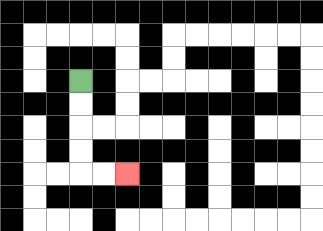{'start': '[3, 3]', 'end': '[5, 7]', 'path_directions': 'D,D,D,D,R,R', 'path_coordinates': '[[3, 3], [3, 4], [3, 5], [3, 6], [3, 7], [4, 7], [5, 7]]'}